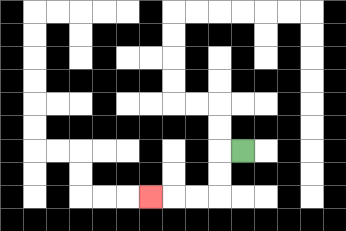{'start': '[10, 6]', 'end': '[6, 8]', 'path_directions': 'L,D,D,L,L,L', 'path_coordinates': '[[10, 6], [9, 6], [9, 7], [9, 8], [8, 8], [7, 8], [6, 8]]'}